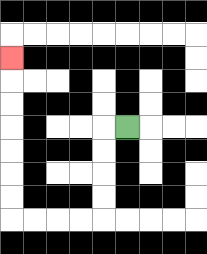{'start': '[5, 5]', 'end': '[0, 2]', 'path_directions': 'L,D,D,D,D,L,L,L,L,U,U,U,U,U,U,U', 'path_coordinates': '[[5, 5], [4, 5], [4, 6], [4, 7], [4, 8], [4, 9], [3, 9], [2, 9], [1, 9], [0, 9], [0, 8], [0, 7], [0, 6], [0, 5], [0, 4], [0, 3], [0, 2]]'}